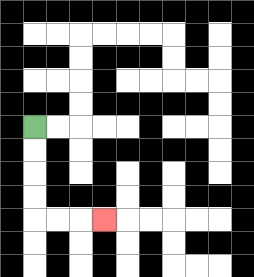{'start': '[1, 5]', 'end': '[4, 9]', 'path_directions': 'D,D,D,D,R,R,R', 'path_coordinates': '[[1, 5], [1, 6], [1, 7], [1, 8], [1, 9], [2, 9], [3, 9], [4, 9]]'}